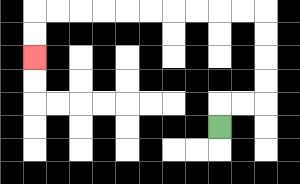{'start': '[9, 5]', 'end': '[1, 2]', 'path_directions': 'U,R,R,U,U,U,U,L,L,L,L,L,L,L,L,L,L,D,D', 'path_coordinates': '[[9, 5], [9, 4], [10, 4], [11, 4], [11, 3], [11, 2], [11, 1], [11, 0], [10, 0], [9, 0], [8, 0], [7, 0], [6, 0], [5, 0], [4, 0], [3, 0], [2, 0], [1, 0], [1, 1], [1, 2]]'}